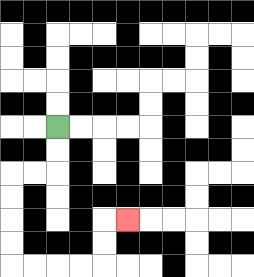{'start': '[2, 5]', 'end': '[5, 9]', 'path_directions': 'D,D,L,L,D,D,D,D,R,R,R,R,U,U,R', 'path_coordinates': '[[2, 5], [2, 6], [2, 7], [1, 7], [0, 7], [0, 8], [0, 9], [0, 10], [0, 11], [1, 11], [2, 11], [3, 11], [4, 11], [4, 10], [4, 9], [5, 9]]'}